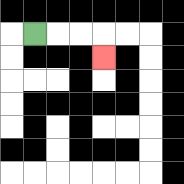{'start': '[1, 1]', 'end': '[4, 2]', 'path_directions': 'R,R,R,D', 'path_coordinates': '[[1, 1], [2, 1], [3, 1], [4, 1], [4, 2]]'}